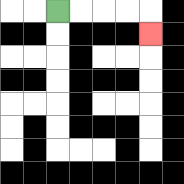{'start': '[2, 0]', 'end': '[6, 1]', 'path_directions': 'R,R,R,R,D', 'path_coordinates': '[[2, 0], [3, 0], [4, 0], [5, 0], [6, 0], [6, 1]]'}